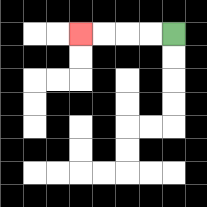{'start': '[7, 1]', 'end': '[3, 1]', 'path_directions': 'L,L,L,L', 'path_coordinates': '[[7, 1], [6, 1], [5, 1], [4, 1], [3, 1]]'}